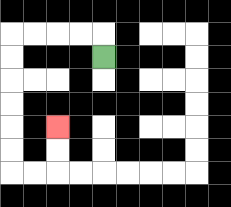{'start': '[4, 2]', 'end': '[2, 5]', 'path_directions': 'U,L,L,L,L,D,D,D,D,D,D,R,R,U,U', 'path_coordinates': '[[4, 2], [4, 1], [3, 1], [2, 1], [1, 1], [0, 1], [0, 2], [0, 3], [0, 4], [0, 5], [0, 6], [0, 7], [1, 7], [2, 7], [2, 6], [2, 5]]'}